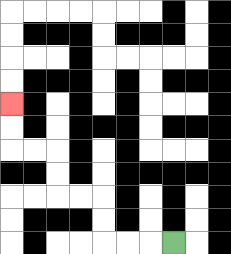{'start': '[7, 10]', 'end': '[0, 4]', 'path_directions': 'L,L,L,U,U,L,L,U,U,L,L,U,U', 'path_coordinates': '[[7, 10], [6, 10], [5, 10], [4, 10], [4, 9], [4, 8], [3, 8], [2, 8], [2, 7], [2, 6], [1, 6], [0, 6], [0, 5], [0, 4]]'}